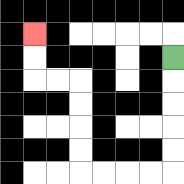{'start': '[7, 2]', 'end': '[1, 1]', 'path_directions': 'D,D,D,D,D,L,L,L,L,U,U,U,U,L,L,U,U', 'path_coordinates': '[[7, 2], [7, 3], [7, 4], [7, 5], [7, 6], [7, 7], [6, 7], [5, 7], [4, 7], [3, 7], [3, 6], [3, 5], [3, 4], [3, 3], [2, 3], [1, 3], [1, 2], [1, 1]]'}